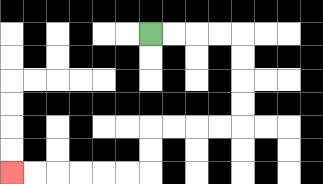{'start': '[6, 1]', 'end': '[0, 7]', 'path_directions': 'R,R,R,R,D,D,D,D,L,L,L,L,D,D,L,L,L,L,L,L', 'path_coordinates': '[[6, 1], [7, 1], [8, 1], [9, 1], [10, 1], [10, 2], [10, 3], [10, 4], [10, 5], [9, 5], [8, 5], [7, 5], [6, 5], [6, 6], [6, 7], [5, 7], [4, 7], [3, 7], [2, 7], [1, 7], [0, 7]]'}